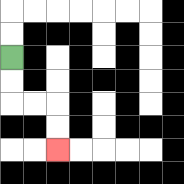{'start': '[0, 2]', 'end': '[2, 6]', 'path_directions': 'D,D,R,R,D,D', 'path_coordinates': '[[0, 2], [0, 3], [0, 4], [1, 4], [2, 4], [2, 5], [2, 6]]'}